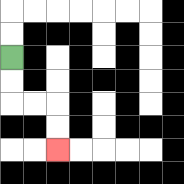{'start': '[0, 2]', 'end': '[2, 6]', 'path_directions': 'D,D,R,R,D,D', 'path_coordinates': '[[0, 2], [0, 3], [0, 4], [1, 4], [2, 4], [2, 5], [2, 6]]'}